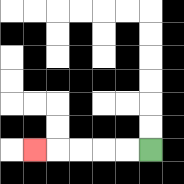{'start': '[6, 6]', 'end': '[1, 6]', 'path_directions': 'L,L,L,L,L', 'path_coordinates': '[[6, 6], [5, 6], [4, 6], [3, 6], [2, 6], [1, 6]]'}